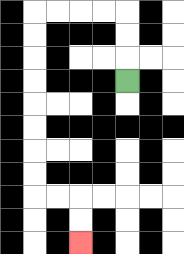{'start': '[5, 3]', 'end': '[3, 10]', 'path_directions': 'U,U,U,L,L,L,L,D,D,D,D,D,D,D,D,R,R,D,D', 'path_coordinates': '[[5, 3], [5, 2], [5, 1], [5, 0], [4, 0], [3, 0], [2, 0], [1, 0], [1, 1], [1, 2], [1, 3], [1, 4], [1, 5], [1, 6], [1, 7], [1, 8], [2, 8], [3, 8], [3, 9], [3, 10]]'}